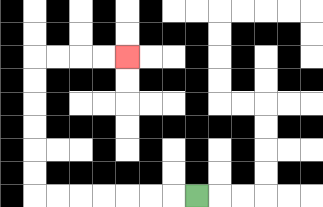{'start': '[8, 8]', 'end': '[5, 2]', 'path_directions': 'L,L,L,L,L,L,L,U,U,U,U,U,U,R,R,R,R', 'path_coordinates': '[[8, 8], [7, 8], [6, 8], [5, 8], [4, 8], [3, 8], [2, 8], [1, 8], [1, 7], [1, 6], [1, 5], [1, 4], [1, 3], [1, 2], [2, 2], [3, 2], [4, 2], [5, 2]]'}